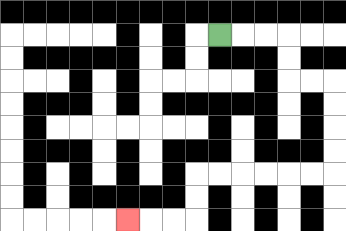{'start': '[9, 1]', 'end': '[5, 9]', 'path_directions': 'R,R,R,D,D,R,R,D,D,D,D,L,L,L,L,L,L,D,D,L,L,L', 'path_coordinates': '[[9, 1], [10, 1], [11, 1], [12, 1], [12, 2], [12, 3], [13, 3], [14, 3], [14, 4], [14, 5], [14, 6], [14, 7], [13, 7], [12, 7], [11, 7], [10, 7], [9, 7], [8, 7], [8, 8], [8, 9], [7, 9], [6, 9], [5, 9]]'}